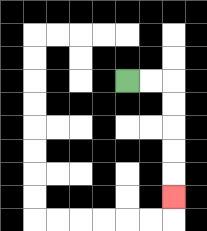{'start': '[5, 3]', 'end': '[7, 8]', 'path_directions': 'R,R,D,D,D,D,D', 'path_coordinates': '[[5, 3], [6, 3], [7, 3], [7, 4], [7, 5], [7, 6], [7, 7], [7, 8]]'}